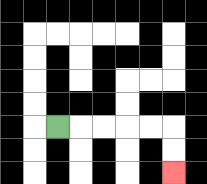{'start': '[2, 5]', 'end': '[7, 7]', 'path_directions': 'R,R,R,R,R,D,D', 'path_coordinates': '[[2, 5], [3, 5], [4, 5], [5, 5], [6, 5], [7, 5], [7, 6], [7, 7]]'}